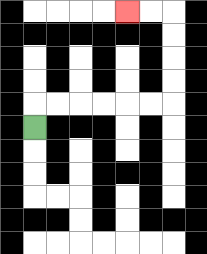{'start': '[1, 5]', 'end': '[5, 0]', 'path_directions': 'U,R,R,R,R,R,R,U,U,U,U,L,L', 'path_coordinates': '[[1, 5], [1, 4], [2, 4], [3, 4], [4, 4], [5, 4], [6, 4], [7, 4], [7, 3], [7, 2], [7, 1], [7, 0], [6, 0], [5, 0]]'}